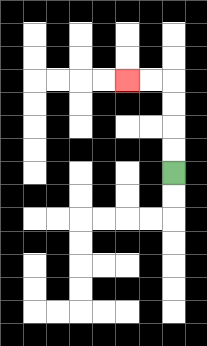{'start': '[7, 7]', 'end': '[5, 3]', 'path_directions': 'U,U,U,U,L,L', 'path_coordinates': '[[7, 7], [7, 6], [7, 5], [7, 4], [7, 3], [6, 3], [5, 3]]'}